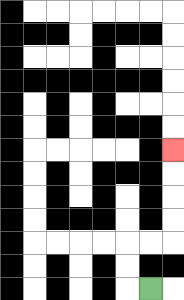{'start': '[6, 12]', 'end': '[7, 6]', 'path_directions': 'L,U,U,R,R,U,U,U,U', 'path_coordinates': '[[6, 12], [5, 12], [5, 11], [5, 10], [6, 10], [7, 10], [7, 9], [7, 8], [7, 7], [7, 6]]'}